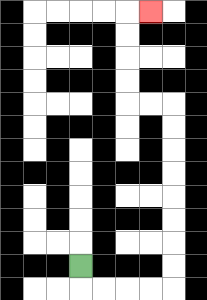{'start': '[3, 11]', 'end': '[6, 0]', 'path_directions': 'D,R,R,R,R,U,U,U,U,U,U,U,U,L,L,U,U,U,U,R', 'path_coordinates': '[[3, 11], [3, 12], [4, 12], [5, 12], [6, 12], [7, 12], [7, 11], [7, 10], [7, 9], [7, 8], [7, 7], [7, 6], [7, 5], [7, 4], [6, 4], [5, 4], [5, 3], [5, 2], [5, 1], [5, 0], [6, 0]]'}